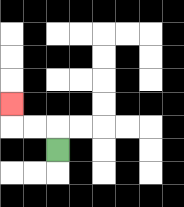{'start': '[2, 6]', 'end': '[0, 4]', 'path_directions': 'U,L,L,U', 'path_coordinates': '[[2, 6], [2, 5], [1, 5], [0, 5], [0, 4]]'}